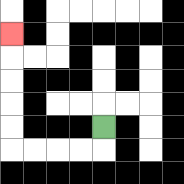{'start': '[4, 5]', 'end': '[0, 1]', 'path_directions': 'D,L,L,L,L,U,U,U,U,U', 'path_coordinates': '[[4, 5], [4, 6], [3, 6], [2, 6], [1, 6], [0, 6], [0, 5], [0, 4], [0, 3], [0, 2], [0, 1]]'}